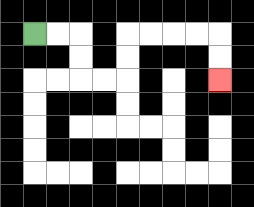{'start': '[1, 1]', 'end': '[9, 3]', 'path_directions': 'R,R,D,D,R,R,U,U,R,R,R,R,D,D', 'path_coordinates': '[[1, 1], [2, 1], [3, 1], [3, 2], [3, 3], [4, 3], [5, 3], [5, 2], [5, 1], [6, 1], [7, 1], [8, 1], [9, 1], [9, 2], [9, 3]]'}